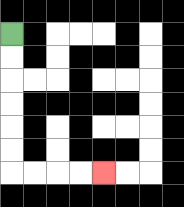{'start': '[0, 1]', 'end': '[4, 7]', 'path_directions': 'D,D,D,D,D,D,R,R,R,R', 'path_coordinates': '[[0, 1], [0, 2], [0, 3], [0, 4], [0, 5], [0, 6], [0, 7], [1, 7], [2, 7], [3, 7], [4, 7]]'}